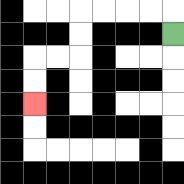{'start': '[7, 1]', 'end': '[1, 4]', 'path_directions': 'U,L,L,L,L,D,D,L,L,D,D', 'path_coordinates': '[[7, 1], [7, 0], [6, 0], [5, 0], [4, 0], [3, 0], [3, 1], [3, 2], [2, 2], [1, 2], [1, 3], [1, 4]]'}